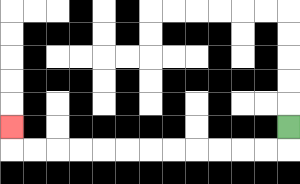{'start': '[12, 5]', 'end': '[0, 5]', 'path_directions': 'D,L,L,L,L,L,L,L,L,L,L,L,L,U', 'path_coordinates': '[[12, 5], [12, 6], [11, 6], [10, 6], [9, 6], [8, 6], [7, 6], [6, 6], [5, 6], [4, 6], [3, 6], [2, 6], [1, 6], [0, 6], [0, 5]]'}